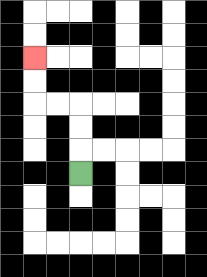{'start': '[3, 7]', 'end': '[1, 2]', 'path_directions': 'U,U,U,L,L,U,U', 'path_coordinates': '[[3, 7], [3, 6], [3, 5], [3, 4], [2, 4], [1, 4], [1, 3], [1, 2]]'}